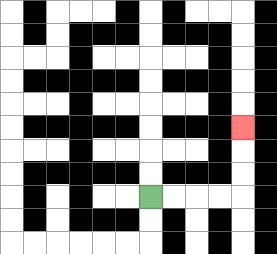{'start': '[6, 8]', 'end': '[10, 5]', 'path_directions': 'R,R,R,R,U,U,U', 'path_coordinates': '[[6, 8], [7, 8], [8, 8], [9, 8], [10, 8], [10, 7], [10, 6], [10, 5]]'}